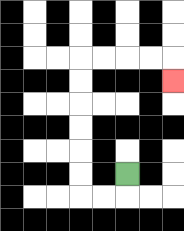{'start': '[5, 7]', 'end': '[7, 3]', 'path_directions': 'D,L,L,U,U,U,U,U,U,R,R,R,R,D', 'path_coordinates': '[[5, 7], [5, 8], [4, 8], [3, 8], [3, 7], [3, 6], [3, 5], [3, 4], [3, 3], [3, 2], [4, 2], [5, 2], [6, 2], [7, 2], [7, 3]]'}